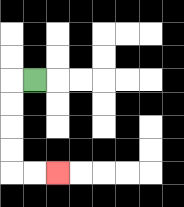{'start': '[1, 3]', 'end': '[2, 7]', 'path_directions': 'L,D,D,D,D,R,R', 'path_coordinates': '[[1, 3], [0, 3], [0, 4], [0, 5], [0, 6], [0, 7], [1, 7], [2, 7]]'}